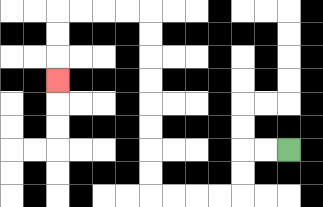{'start': '[12, 6]', 'end': '[2, 3]', 'path_directions': 'L,L,D,D,L,L,L,L,U,U,U,U,U,U,U,U,L,L,L,L,D,D,D', 'path_coordinates': '[[12, 6], [11, 6], [10, 6], [10, 7], [10, 8], [9, 8], [8, 8], [7, 8], [6, 8], [6, 7], [6, 6], [6, 5], [6, 4], [6, 3], [6, 2], [6, 1], [6, 0], [5, 0], [4, 0], [3, 0], [2, 0], [2, 1], [2, 2], [2, 3]]'}